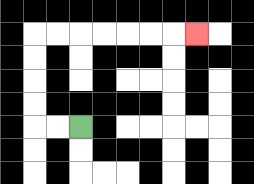{'start': '[3, 5]', 'end': '[8, 1]', 'path_directions': 'L,L,U,U,U,U,R,R,R,R,R,R,R', 'path_coordinates': '[[3, 5], [2, 5], [1, 5], [1, 4], [1, 3], [1, 2], [1, 1], [2, 1], [3, 1], [4, 1], [5, 1], [6, 1], [7, 1], [8, 1]]'}